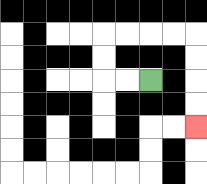{'start': '[6, 3]', 'end': '[8, 5]', 'path_directions': 'L,L,U,U,R,R,R,R,D,D,D,D', 'path_coordinates': '[[6, 3], [5, 3], [4, 3], [4, 2], [4, 1], [5, 1], [6, 1], [7, 1], [8, 1], [8, 2], [8, 3], [8, 4], [8, 5]]'}